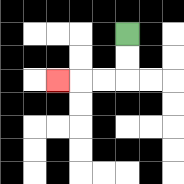{'start': '[5, 1]', 'end': '[2, 3]', 'path_directions': 'D,D,L,L,L', 'path_coordinates': '[[5, 1], [5, 2], [5, 3], [4, 3], [3, 3], [2, 3]]'}